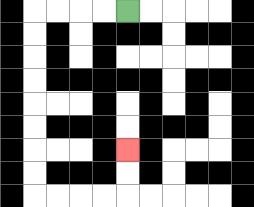{'start': '[5, 0]', 'end': '[5, 6]', 'path_directions': 'L,L,L,L,D,D,D,D,D,D,D,D,R,R,R,R,U,U', 'path_coordinates': '[[5, 0], [4, 0], [3, 0], [2, 0], [1, 0], [1, 1], [1, 2], [1, 3], [1, 4], [1, 5], [1, 6], [1, 7], [1, 8], [2, 8], [3, 8], [4, 8], [5, 8], [5, 7], [5, 6]]'}